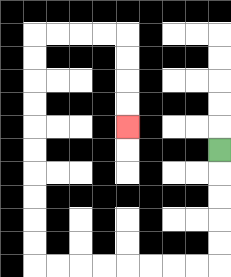{'start': '[9, 6]', 'end': '[5, 5]', 'path_directions': 'D,D,D,D,D,L,L,L,L,L,L,L,L,U,U,U,U,U,U,U,U,U,U,R,R,R,R,D,D,D,D', 'path_coordinates': '[[9, 6], [9, 7], [9, 8], [9, 9], [9, 10], [9, 11], [8, 11], [7, 11], [6, 11], [5, 11], [4, 11], [3, 11], [2, 11], [1, 11], [1, 10], [1, 9], [1, 8], [1, 7], [1, 6], [1, 5], [1, 4], [1, 3], [1, 2], [1, 1], [2, 1], [3, 1], [4, 1], [5, 1], [5, 2], [5, 3], [5, 4], [5, 5]]'}